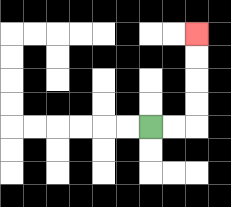{'start': '[6, 5]', 'end': '[8, 1]', 'path_directions': 'R,R,U,U,U,U', 'path_coordinates': '[[6, 5], [7, 5], [8, 5], [8, 4], [8, 3], [8, 2], [8, 1]]'}